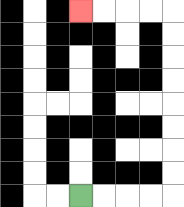{'start': '[3, 8]', 'end': '[3, 0]', 'path_directions': 'R,R,R,R,U,U,U,U,U,U,U,U,L,L,L,L', 'path_coordinates': '[[3, 8], [4, 8], [5, 8], [6, 8], [7, 8], [7, 7], [7, 6], [7, 5], [7, 4], [7, 3], [7, 2], [7, 1], [7, 0], [6, 0], [5, 0], [4, 0], [3, 0]]'}